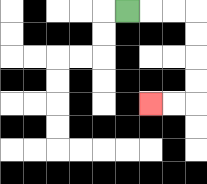{'start': '[5, 0]', 'end': '[6, 4]', 'path_directions': 'R,R,R,D,D,D,D,L,L', 'path_coordinates': '[[5, 0], [6, 0], [7, 0], [8, 0], [8, 1], [8, 2], [8, 3], [8, 4], [7, 4], [6, 4]]'}